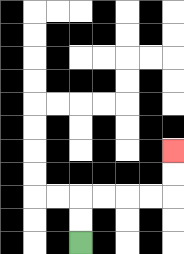{'start': '[3, 10]', 'end': '[7, 6]', 'path_directions': 'U,U,R,R,R,R,U,U', 'path_coordinates': '[[3, 10], [3, 9], [3, 8], [4, 8], [5, 8], [6, 8], [7, 8], [7, 7], [7, 6]]'}